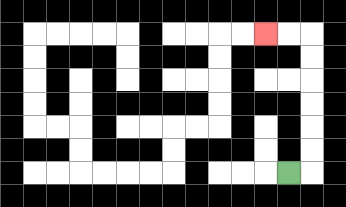{'start': '[12, 7]', 'end': '[11, 1]', 'path_directions': 'R,U,U,U,U,U,U,L,L', 'path_coordinates': '[[12, 7], [13, 7], [13, 6], [13, 5], [13, 4], [13, 3], [13, 2], [13, 1], [12, 1], [11, 1]]'}